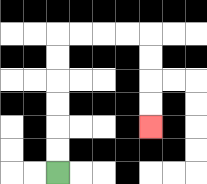{'start': '[2, 7]', 'end': '[6, 5]', 'path_directions': 'U,U,U,U,U,U,R,R,R,R,D,D,D,D', 'path_coordinates': '[[2, 7], [2, 6], [2, 5], [2, 4], [2, 3], [2, 2], [2, 1], [3, 1], [4, 1], [5, 1], [6, 1], [6, 2], [6, 3], [6, 4], [6, 5]]'}